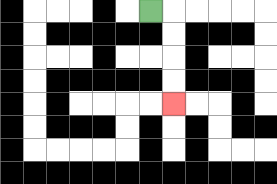{'start': '[6, 0]', 'end': '[7, 4]', 'path_directions': 'R,D,D,D,D', 'path_coordinates': '[[6, 0], [7, 0], [7, 1], [7, 2], [7, 3], [7, 4]]'}